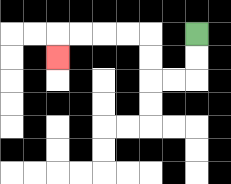{'start': '[8, 1]', 'end': '[2, 2]', 'path_directions': 'D,D,L,L,U,U,L,L,L,L,D', 'path_coordinates': '[[8, 1], [8, 2], [8, 3], [7, 3], [6, 3], [6, 2], [6, 1], [5, 1], [4, 1], [3, 1], [2, 1], [2, 2]]'}